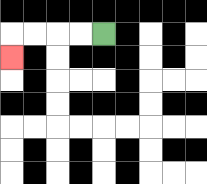{'start': '[4, 1]', 'end': '[0, 2]', 'path_directions': 'L,L,L,L,D', 'path_coordinates': '[[4, 1], [3, 1], [2, 1], [1, 1], [0, 1], [0, 2]]'}